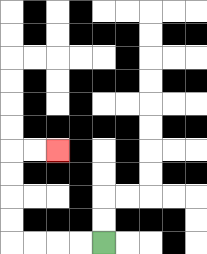{'start': '[4, 10]', 'end': '[2, 6]', 'path_directions': 'L,L,L,L,U,U,U,U,R,R', 'path_coordinates': '[[4, 10], [3, 10], [2, 10], [1, 10], [0, 10], [0, 9], [0, 8], [0, 7], [0, 6], [1, 6], [2, 6]]'}